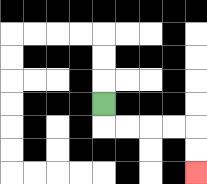{'start': '[4, 4]', 'end': '[8, 7]', 'path_directions': 'D,R,R,R,R,D,D', 'path_coordinates': '[[4, 4], [4, 5], [5, 5], [6, 5], [7, 5], [8, 5], [8, 6], [8, 7]]'}